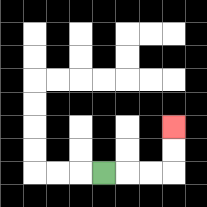{'start': '[4, 7]', 'end': '[7, 5]', 'path_directions': 'R,R,R,U,U', 'path_coordinates': '[[4, 7], [5, 7], [6, 7], [7, 7], [7, 6], [7, 5]]'}